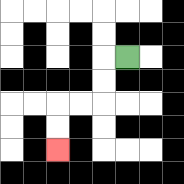{'start': '[5, 2]', 'end': '[2, 6]', 'path_directions': 'L,D,D,L,L,D,D', 'path_coordinates': '[[5, 2], [4, 2], [4, 3], [4, 4], [3, 4], [2, 4], [2, 5], [2, 6]]'}